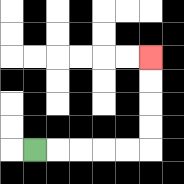{'start': '[1, 6]', 'end': '[6, 2]', 'path_directions': 'R,R,R,R,R,U,U,U,U', 'path_coordinates': '[[1, 6], [2, 6], [3, 6], [4, 6], [5, 6], [6, 6], [6, 5], [6, 4], [6, 3], [6, 2]]'}